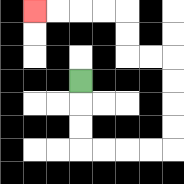{'start': '[3, 3]', 'end': '[1, 0]', 'path_directions': 'D,D,D,R,R,R,R,U,U,U,U,L,L,U,U,L,L,L,L', 'path_coordinates': '[[3, 3], [3, 4], [3, 5], [3, 6], [4, 6], [5, 6], [6, 6], [7, 6], [7, 5], [7, 4], [7, 3], [7, 2], [6, 2], [5, 2], [5, 1], [5, 0], [4, 0], [3, 0], [2, 0], [1, 0]]'}